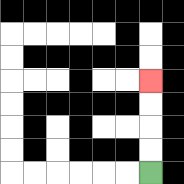{'start': '[6, 7]', 'end': '[6, 3]', 'path_directions': 'U,U,U,U', 'path_coordinates': '[[6, 7], [6, 6], [6, 5], [6, 4], [6, 3]]'}